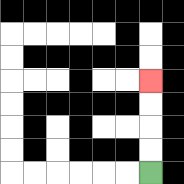{'start': '[6, 7]', 'end': '[6, 3]', 'path_directions': 'U,U,U,U', 'path_coordinates': '[[6, 7], [6, 6], [6, 5], [6, 4], [6, 3]]'}